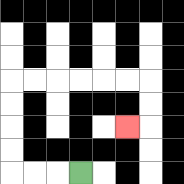{'start': '[3, 7]', 'end': '[5, 5]', 'path_directions': 'L,L,L,U,U,U,U,R,R,R,R,R,R,D,D,L', 'path_coordinates': '[[3, 7], [2, 7], [1, 7], [0, 7], [0, 6], [0, 5], [0, 4], [0, 3], [1, 3], [2, 3], [3, 3], [4, 3], [5, 3], [6, 3], [6, 4], [6, 5], [5, 5]]'}